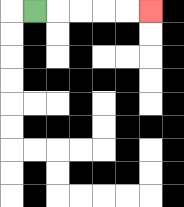{'start': '[1, 0]', 'end': '[6, 0]', 'path_directions': 'R,R,R,R,R', 'path_coordinates': '[[1, 0], [2, 0], [3, 0], [4, 0], [5, 0], [6, 0]]'}